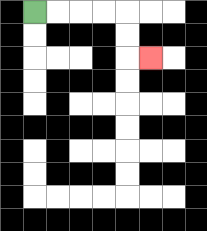{'start': '[1, 0]', 'end': '[6, 2]', 'path_directions': 'R,R,R,R,D,D,R', 'path_coordinates': '[[1, 0], [2, 0], [3, 0], [4, 0], [5, 0], [5, 1], [5, 2], [6, 2]]'}